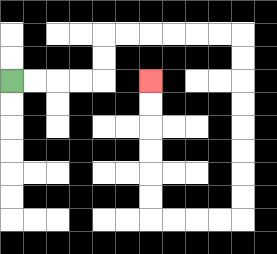{'start': '[0, 3]', 'end': '[6, 3]', 'path_directions': 'R,R,R,R,U,U,R,R,R,R,R,R,D,D,D,D,D,D,D,D,L,L,L,L,U,U,U,U,U,U', 'path_coordinates': '[[0, 3], [1, 3], [2, 3], [3, 3], [4, 3], [4, 2], [4, 1], [5, 1], [6, 1], [7, 1], [8, 1], [9, 1], [10, 1], [10, 2], [10, 3], [10, 4], [10, 5], [10, 6], [10, 7], [10, 8], [10, 9], [9, 9], [8, 9], [7, 9], [6, 9], [6, 8], [6, 7], [6, 6], [6, 5], [6, 4], [6, 3]]'}